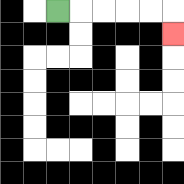{'start': '[2, 0]', 'end': '[7, 1]', 'path_directions': 'R,R,R,R,R,D', 'path_coordinates': '[[2, 0], [3, 0], [4, 0], [5, 0], [6, 0], [7, 0], [7, 1]]'}